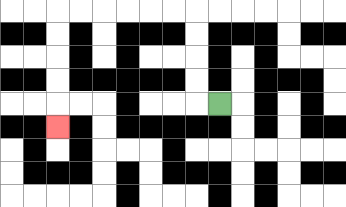{'start': '[9, 4]', 'end': '[2, 5]', 'path_directions': 'L,U,U,U,U,L,L,L,L,L,L,D,D,D,D,D', 'path_coordinates': '[[9, 4], [8, 4], [8, 3], [8, 2], [8, 1], [8, 0], [7, 0], [6, 0], [5, 0], [4, 0], [3, 0], [2, 0], [2, 1], [2, 2], [2, 3], [2, 4], [2, 5]]'}